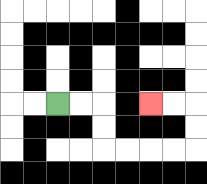{'start': '[2, 4]', 'end': '[6, 4]', 'path_directions': 'R,R,D,D,R,R,R,R,U,U,L,L', 'path_coordinates': '[[2, 4], [3, 4], [4, 4], [4, 5], [4, 6], [5, 6], [6, 6], [7, 6], [8, 6], [8, 5], [8, 4], [7, 4], [6, 4]]'}